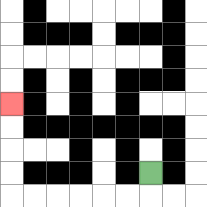{'start': '[6, 7]', 'end': '[0, 4]', 'path_directions': 'D,L,L,L,L,L,L,U,U,U,U', 'path_coordinates': '[[6, 7], [6, 8], [5, 8], [4, 8], [3, 8], [2, 8], [1, 8], [0, 8], [0, 7], [0, 6], [0, 5], [0, 4]]'}